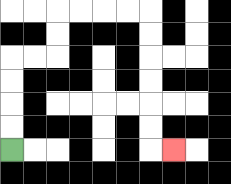{'start': '[0, 6]', 'end': '[7, 6]', 'path_directions': 'U,U,U,U,R,R,U,U,R,R,R,R,D,D,D,D,D,D,R', 'path_coordinates': '[[0, 6], [0, 5], [0, 4], [0, 3], [0, 2], [1, 2], [2, 2], [2, 1], [2, 0], [3, 0], [4, 0], [5, 0], [6, 0], [6, 1], [6, 2], [6, 3], [6, 4], [6, 5], [6, 6], [7, 6]]'}